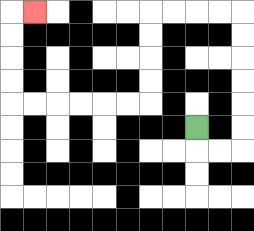{'start': '[8, 5]', 'end': '[1, 0]', 'path_directions': 'D,R,R,U,U,U,U,U,U,L,L,L,L,D,D,D,D,L,L,L,L,L,L,U,U,U,U,R', 'path_coordinates': '[[8, 5], [8, 6], [9, 6], [10, 6], [10, 5], [10, 4], [10, 3], [10, 2], [10, 1], [10, 0], [9, 0], [8, 0], [7, 0], [6, 0], [6, 1], [6, 2], [6, 3], [6, 4], [5, 4], [4, 4], [3, 4], [2, 4], [1, 4], [0, 4], [0, 3], [0, 2], [0, 1], [0, 0], [1, 0]]'}